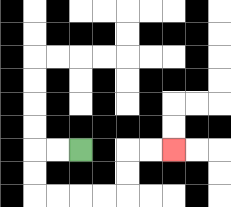{'start': '[3, 6]', 'end': '[7, 6]', 'path_directions': 'L,L,D,D,R,R,R,R,U,U,R,R', 'path_coordinates': '[[3, 6], [2, 6], [1, 6], [1, 7], [1, 8], [2, 8], [3, 8], [4, 8], [5, 8], [5, 7], [5, 6], [6, 6], [7, 6]]'}